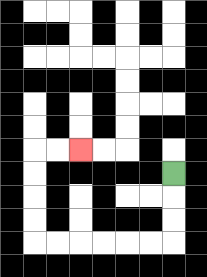{'start': '[7, 7]', 'end': '[3, 6]', 'path_directions': 'D,D,D,L,L,L,L,L,L,U,U,U,U,R,R', 'path_coordinates': '[[7, 7], [7, 8], [7, 9], [7, 10], [6, 10], [5, 10], [4, 10], [3, 10], [2, 10], [1, 10], [1, 9], [1, 8], [1, 7], [1, 6], [2, 6], [3, 6]]'}